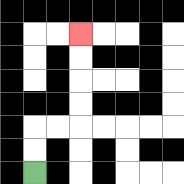{'start': '[1, 7]', 'end': '[3, 1]', 'path_directions': 'U,U,R,R,U,U,U,U', 'path_coordinates': '[[1, 7], [1, 6], [1, 5], [2, 5], [3, 5], [3, 4], [3, 3], [3, 2], [3, 1]]'}